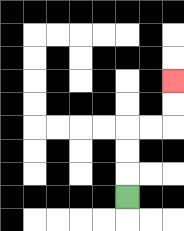{'start': '[5, 8]', 'end': '[7, 3]', 'path_directions': 'U,U,U,R,R,U,U', 'path_coordinates': '[[5, 8], [5, 7], [5, 6], [5, 5], [6, 5], [7, 5], [7, 4], [7, 3]]'}